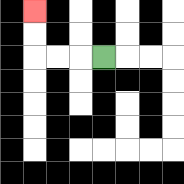{'start': '[4, 2]', 'end': '[1, 0]', 'path_directions': 'L,L,L,U,U', 'path_coordinates': '[[4, 2], [3, 2], [2, 2], [1, 2], [1, 1], [1, 0]]'}